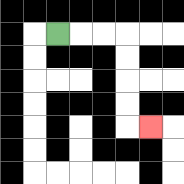{'start': '[2, 1]', 'end': '[6, 5]', 'path_directions': 'R,R,R,D,D,D,D,R', 'path_coordinates': '[[2, 1], [3, 1], [4, 1], [5, 1], [5, 2], [5, 3], [5, 4], [5, 5], [6, 5]]'}